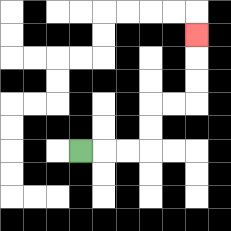{'start': '[3, 6]', 'end': '[8, 1]', 'path_directions': 'R,R,R,U,U,R,R,U,U,U', 'path_coordinates': '[[3, 6], [4, 6], [5, 6], [6, 6], [6, 5], [6, 4], [7, 4], [8, 4], [8, 3], [8, 2], [8, 1]]'}